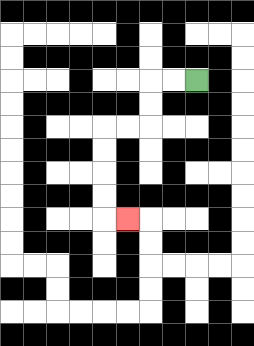{'start': '[8, 3]', 'end': '[5, 9]', 'path_directions': 'L,L,D,D,L,L,D,D,D,D,R', 'path_coordinates': '[[8, 3], [7, 3], [6, 3], [6, 4], [6, 5], [5, 5], [4, 5], [4, 6], [4, 7], [4, 8], [4, 9], [5, 9]]'}